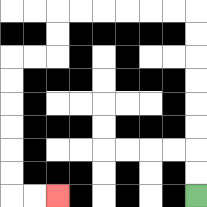{'start': '[8, 8]', 'end': '[2, 8]', 'path_directions': 'U,U,U,U,U,U,U,U,L,L,L,L,L,L,D,D,L,L,D,D,D,D,D,D,R,R', 'path_coordinates': '[[8, 8], [8, 7], [8, 6], [8, 5], [8, 4], [8, 3], [8, 2], [8, 1], [8, 0], [7, 0], [6, 0], [5, 0], [4, 0], [3, 0], [2, 0], [2, 1], [2, 2], [1, 2], [0, 2], [0, 3], [0, 4], [0, 5], [0, 6], [0, 7], [0, 8], [1, 8], [2, 8]]'}